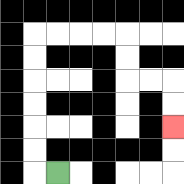{'start': '[2, 7]', 'end': '[7, 5]', 'path_directions': 'L,U,U,U,U,U,U,R,R,R,R,D,D,R,R,D,D', 'path_coordinates': '[[2, 7], [1, 7], [1, 6], [1, 5], [1, 4], [1, 3], [1, 2], [1, 1], [2, 1], [3, 1], [4, 1], [5, 1], [5, 2], [5, 3], [6, 3], [7, 3], [7, 4], [7, 5]]'}